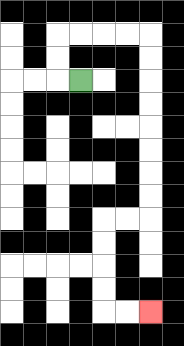{'start': '[3, 3]', 'end': '[6, 13]', 'path_directions': 'L,U,U,R,R,R,R,D,D,D,D,D,D,D,D,L,L,D,D,D,D,R,R', 'path_coordinates': '[[3, 3], [2, 3], [2, 2], [2, 1], [3, 1], [4, 1], [5, 1], [6, 1], [6, 2], [6, 3], [6, 4], [6, 5], [6, 6], [6, 7], [6, 8], [6, 9], [5, 9], [4, 9], [4, 10], [4, 11], [4, 12], [4, 13], [5, 13], [6, 13]]'}